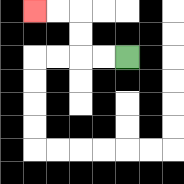{'start': '[5, 2]', 'end': '[1, 0]', 'path_directions': 'L,L,U,U,L,L', 'path_coordinates': '[[5, 2], [4, 2], [3, 2], [3, 1], [3, 0], [2, 0], [1, 0]]'}